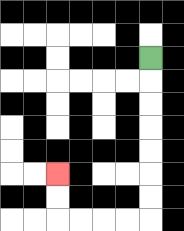{'start': '[6, 2]', 'end': '[2, 7]', 'path_directions': 'D,D,D,D,D,D,D,L,L,L,L,U,U', 'path_coordinates': '[[6, 2], [6, 3], [6, 4], [6, 5], [6, 6], [6, 7], [6, 8], [6, 9], [5, 9], [4, 9], [3, 9], [2, 9], [2, 8], [2, 7]]'}